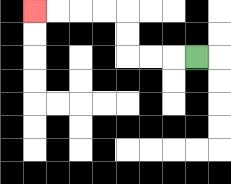{'start': '[8, 2]', 'end': '[1, 0]', 'path_directions': 'L,L,L,U,U,L,L,L,L', 'path_coordinates': '[[8, 2], [7, 2], [6, 2], [5, 2], [5, 1], [5, 0], [4, 0], [3, 0], [2, 0], [1, 0]]'}